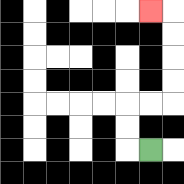{'start': '[6, 6]', 'end': '[6, 0]', 'path_directions': 'L,U,U,R,R,U,U,U,U,L', 'path_coordinates': '[[6, 6], [5, 6], [5, 5], [5, 4], [6, 4], [7, 4], [7, 3], [7, 2], [7, 1], [7, 0], [6, 0]]'}